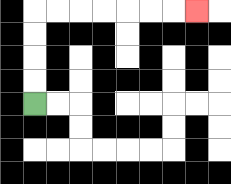{'start': '[1, 4]', 'end': '[8, 0]', 'path_directions': 'U,U,U,U,R,R,R,R,R,R,R', 'path_coordinates': '[[1, 4], [1, 3], [1, 2], [1, 1], [1, 0], [2, 0], [3, 0], [4, 0], [5, 0], [6, 0], [7, 0], [8, 0]]'}